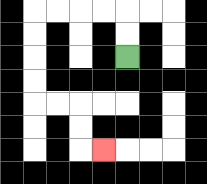{'start': '[5, 2]', 'end': '[4, 6]', 'path_directions': 'U,U,L,L,L,L,D,D,D,D,R,R,D,D,R', 'path_coordinates': '[[5, 2], [5, 1], [5, 0], [4, 0], [3, 0], [2, 0], [1, 0], [1, 1], [1, 2], [1, 3], [1, 4], [2, 4], [3, 4], [3, 5], [3, 6], [4, 6]]'}